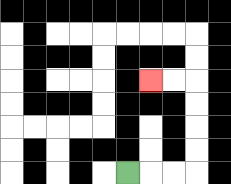{'start': '[5, 7]', 'end': '[6, 3]', 'path_directions': 'R,R,R,U,U,U,U,L,L', 'path_coordinates': '[[5, 7], [6, 7], [7, 7], [8, 7], [8, 6], [8, 5], [8, 4], [8, 3], [7, 3], [6, 3]]'}